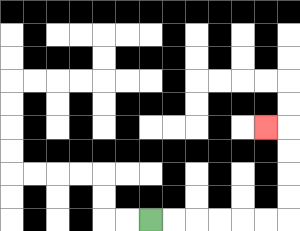{'start': '[6, 9]', 'end': '[11, 5]', 'path_directions': 'R,R,R,R,R,R,U,U,U,U,L', 'path_coordinates': '[[6, 9], [7, 9], [8, 9], [9, 9], [10, 9], [11, 9], [12, 9], [12, 8], [12, 7], [12, 6], [12, 5], [11, 5]]'}